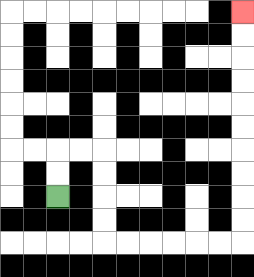{'start': '[2, 8]', 'end': '[10, 0]', 'path_directions': 'U,U,R,R,D,D,D,D,R,R,R,R,R,R,U,U,U,U,U,U,U,U,U,U', 'path_coordinates': '[[2, 8], [2, 7], [2, 6], [3, 6], [4, 6], [4, 7], [4, 8], [4, 9], [4, 10], [5, 10], [6, 10], [7, 10], [8, 10], [9, 10], [10, 10], [10, 9], [10, 8], [10, 7], [10, 6], [10, 5], [10, 4], [10, 3], [10, 2], [10, 1], [10, 0]]'}